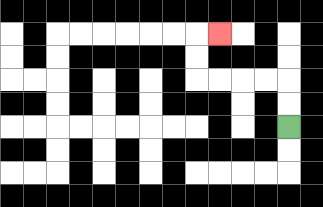{'start': '[12, 5]', 'end': '[9, 1]', 'path_directions': 'U,U,L,L,L,L,U,U,R', 'path_coordinates': '[[12, 5], [12, 4], [12, 3], [11, 3], [10, 3], [9, 3], [8, 3], [8, 2], [8, 1], [9, 1]]'}